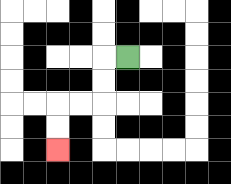{'start': '[5, 2]', 'end': '[2, 6]', 'path_directions': 'L,D,D,L,L,D,D', 'path_coordinates': '[[5, 2], [4, 2], [4, 3], [4, 4], [3, 4], [2, 4], [2, 5], [2, 6]]'}